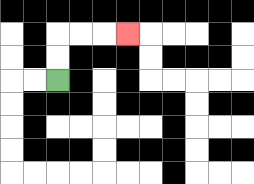{'start': '[2, 3]', 'end': '[5, 1]', 'path_directions': 'U,U,R,R,R', 'path_coordinates': '[[2, 3], [2, 2], [2, 1], [3, 1], [4, 1], [5, 1]]'}